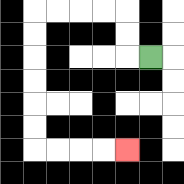{'start': '[6, 2]', 'end': '[5, 6]', 'path_directions': 'L,U,U,L,L,L,L,D,D,D,D,D,D,R,R,R,R', 'path_coordinates': '[[6, 2], [5, 2], [5, 1], [5, 0], [4, 0], [3, 0], [2, 0], [1, 0], [1, 1], [1, 2], [1, 3], [1, 4], [1, 5], [1, 6], [2, 6], [3, 6], [4, 6], [5, 6]]'}